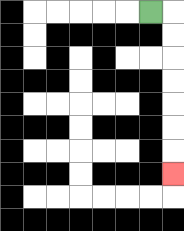{'start': '[6, 0]', 'end': '[7, 7]', 'path_directions': 'R,D,D,D,D,D,D,D', 'path_coordinates': '[[6, 0], [7, 0], [7, 1], [7, 2], [7, 3], [7, 4], [7, 5], [7, 6], [7, 7]]'}